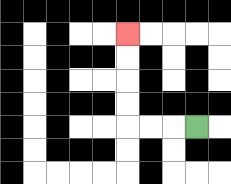{'start': '[8, 5]', 'end': '[5, 1]', 'path_directions': 'L,L,L,U,U,U,U', 'path_coordinates': '[[8, 5], [7, 5], [6, 5], [5, 5], [5, 4], [5, 3], [5, 2], [5, 1]]'}